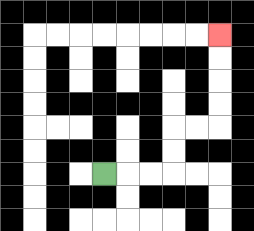{'start': '[4, 7]', 'end': '[9, 1]', 'path_directions': 'R,R,R,U,U,R,R,U,U,U,U', 'path_coordinates': '[[4, 7], [5, 7], [6, 7], [7, 7], [7, 6], [7, 5], [8, 5], [9, 5], [9, 4], [9, 3], [9, 2], [9, 1]]'}